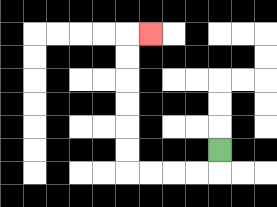{'start': '[9, 6]', 'end': '[6, 1]', 'path_directions': 'D,L,L,L,L,U,U,U,U,U,U,R', 'path_coordinates': '[[9, 6], [9, 7], [8, 7], [7, 7], [6, 7], [5, 7], [5, 6], [5, 5], [5, 4], [5, 3], [5, 2], [5, 1], [6, 1]]'}